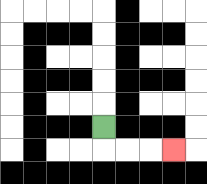{'start': '[4, 5]', 'end': '[7, 6]', 'path_directions': 'D,R,R,R', 'path_coordinates': '[[4, 5], [4, 6], [5, 6], [6, 6], [7, 6]]'}